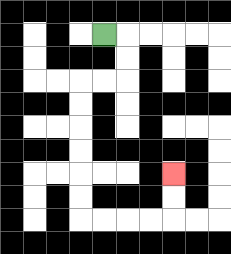{'start': '[4, 1]', 'end': '[7, 7]', 'path_directions': 'R,D,D,L,L,D,D,D,D,D,D,R,R,R,R,U,U', 'path_coordinates': '[[4, 1], [5, 1], [5, 2], [5, 3], [4, 3], [3, 3], [3, 4], [3, 5], [3, 6], [3, 7], [3, 8], [3, 9], [4, 9], [5, 9], [6, 9], [7, 9], [7, 8], [7, 7]]'}